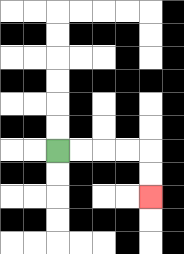{'start': '[2, 6]', 'end': '[6, 8]', 'path_directions': 'R,R,R,R,D,D', 'path_coordinates': '[[2, 6], [3, 6], [4, 6], [5, 6], [6, 6], [6, 7], [6, 8]]'}